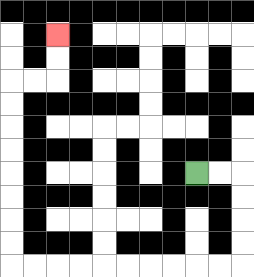{'start': '[8, 7]', 'end': '[2, 1]', 'path_directions': 'R,R,D,D,D,D,L,L,L,L,L,L,L,L,L,L,U,U,U,U,U,U,U,U,R,R,U,U', 'path_coordinates': '[[8, 7], [9, 7], [10, 7], [10, 8], [10, 9], [10, 10], [10, 11], [9, 11], [8, 11], [7, 11], [6, 11], [5, 11], [4, 11], [3, 11], [2, 11], [1, 11], [0, 11], [0, 10], [0, 9], [0, 8], [0, 7], [0, 6], [0, 5], [0, 4], [0, 3], [1, 3], [2, 3], [2, 2], [2, 1]]'}